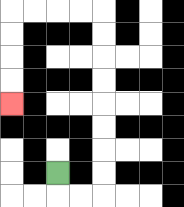{'start': '[2, 7]', 'end': '[0, 4]', 'path_directions': 'D,R,R,U,U,U,U,U,U,U,U,L,L,L,L,D,D,D,D', 'path_coordinates': '[[2, 7], [2, 8], [3, 8], [4, 8], [4, 7], [4, 6], [4, 5], [4, 4], [4, 3], [4, 2], [4, 1], [4, 0], [3, 0], [2, 0], [1, 0], [0, 0], [0, 1], [0, 2], [0, 3], [0, 4]]'}